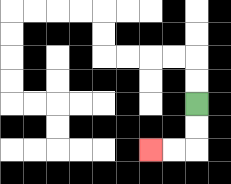{'start': '[8, 4]', 'end': '[6, 6]', 'path_directions': 'D,D,L,L', 'path_coordinates': '[[8, 4], [8, 5], [8, 6], [7, 6], [6, 6]]'}